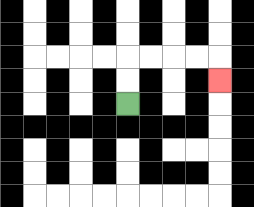{'start': '[5, 4]', 'end': '[9, 3]', 'path_directions': 'U,U,R,R,R,R,D', 'path_coordinates': '[[5, 4], [5, 3], [5, 2], [6, 2], [7, 2], [8, 2], [9, 2], [9, 3]]'}